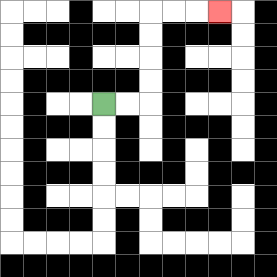{'start': '[4, 4]', 'end': '[9, 0]', 'path_directions': 'R,R,U,U,U,U,R,R,R', 'path_coordinates': '[[4, 4], [5, 4], [6, 4], [6, 3], [6, 2], [6, 1], [6, 0], [7, 0], [8, 0], [9, 0]]'}